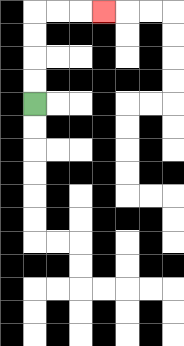{'start': '[1, 4]', 'end': '[4, 0]', 'path_directions': 'U,U,U,U,R,R,R', 'path_coordinates': '[[1, 4], [1, 3], [1, 2], [1, 1], [1, 0], [2, 0], [3, 0], [4, 0]]'}